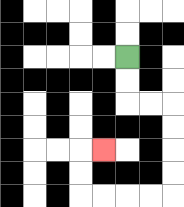{'start': '[5, 2]', 'end': '[4, 6]', 'path_directions': 'D,D,R,R,D,D,D,D,L,L,L,L,U,U,R', 'path_coordinates': '[[5, 2], [5, 3], [5, 4], [6, 4], [7, 4], [7, 5], [7, 6], [7, 7], [7, 8], [6, 8], [5, 8], [4, 8], [3, 8], [3, 7], [3, 6], [4, 6]]'}